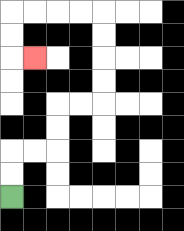{'start': '[0, 8]', 'end': '[1, 2]', 'path_directions': 'U,U,R,R,U,U,R,R,U,U,U,U,L,L,L,L,D,D,R', 'path_coordinates': '[[0, 8], [0, 7], [0, 6], [1, 6], [2, 6], [2, 5], [2, 4], [3, 4], [4, 4], [4, 3], [4, 2], [4, 1], [4, 0], [3, 0], [2, 0], [1, 0], [0, 0], [0, 1], [0, 2], [1, 2]]'}